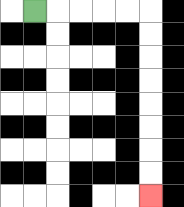{'start': '[1, 0]', 'end': '[6, 8]', 'path_directions': 'R,R,R,R,R,D,D,D,D,D,D,D,D', 'path_coordinates': '[[1, 0], [2, 0], [3, 0], [4, 0], [5, 0], [6, 0], [6, 1], [6, 2], [6, 3], [6, 4], [6, 5], [6, 6], [6, 7], [6, 8]]'}